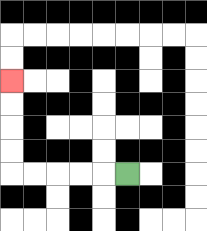{'start': '[5, 7]', 'end': '[0, 3]', 'path_directions': 'L,L,L,L,L,U,U,U,U', 'path_coordinates': '[[5, 7], [4, 7], [3, 7], [2, 7], [1, 7], [0, 7], [0, 6], [0, 5], [0, 4], [0, 3]]'}